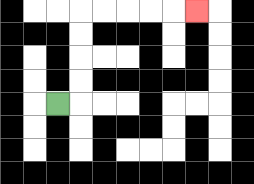{'start': '[2, 4]', 'end': '[8, 0]', 'path_directions': 'R,U,U,U,U,R,R,R,R,R', 'path_coordinates': '[[2, 4], [3, 4], [3, 3], [3, 2], [3, 1], [3, 0], [4, 0], [5, 0], [6, 0], [7, 0], [8, 0]]'}